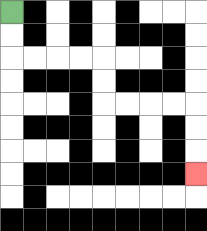{'start': '[0, 0]', 'end': '[8, 7]', 'path_directions': 'D,D,R,R,R,R,D,D,R,R,R,R,D,D,D', 'path_coordinates': '[[0, 0], [0, 1], [0, 2], [1, 2], [2, 2], [3, 2], [4, 2], [4, 3], [4, 4], [5, 4], [6, 4], [7, 4], [8, 4], [8, 5], [8, 6], [8, 7]]'}